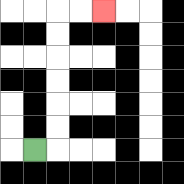{'start': '[1, 6]', 'end': '[4, 0]', 'path_directions': 'R,U,U,U,U,U,U,R,R', 'path_coordinates': '[[1, 6], [2, 6], [2, 5], [2, 4], [2, 3], [2, 2], [2, 1], [2, 0], [3, 0], [4, 0]]'}